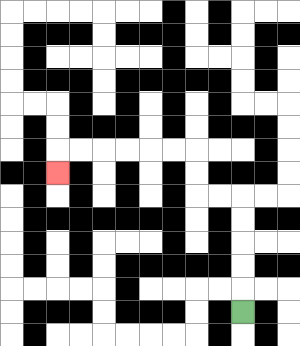{'start': '[10, 13]', 'end': '[2, 7]', 'path_directions': 'U,U,U,U,U,L,L,U,U,L,L,L,L,L,L,D', 'path_coordinates': '[[10, 13], [10, 12], [10, 11], [10, 10], [10, 9], [10, 8], [9, 8], [8, 8], [8, 7], [8, 6], [7, 6], [6, 6], [5, 6], [4, 6], [3, 6], [2, 6], [2, 7]]'}